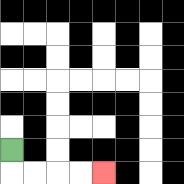{'start': '[0, 6]', 'end': '[4, 7]', 'path_directions': 'D,R,R,R,R', 'path_coordinates': '[[0, 6], [0, 7], [1, 7], [2, 7], [3, 7], [4, 7]]'}